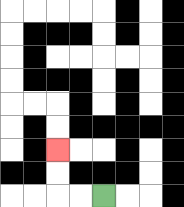{'start': '[4, 8]', 'end': '[2, 6]', 'path_directions': 'L,L,U,U', 'path_coordinates': '[[4, 8], [3, 8], [2, 8], [2, 7], [2, 6]]'}